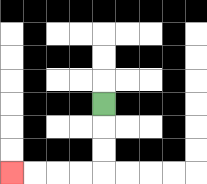{'start': '[4, 4]', 'end': '[0, 7]', 'path_directions': 'D,D,D,L,L,L,L', 'path_coordinates': '[[4, 4], [4, 5], [4, 6], [4, 7], [3, 7], [2, 7], [1, 7], [0, 7]]'}